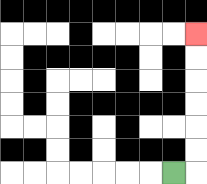{'start': '[7, 7]', 'end': '[8, 1]', 'path_directions': 'R,U,U,U,U,U,U', 'path_coordinates': '[[7, 7], [8, 7], [8, 6], [8, 5], [8, 4], [8, 3], [8, 2], [8, 1]]'}